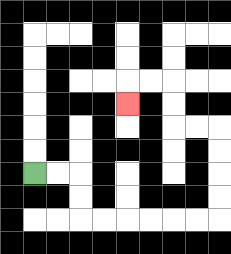{'start': '[1, 7]', 'end': '[5, 4]', 'path_directions': 'R,R,D,D,R,R,R,R,R,R,U,U,U,U,L,L,U,U,L,L,D', 'path_coordinates': '[[1, 7], [2, 7], [3, 7], [3, 8], [3, 9], [4, 9], [5, 9], [6, 9], [7, 9], [8, 9], [9, 9], [9, 8], [9, 7], [9, 6], [9, 5], [8, 5], [7, 5], [7, 4], [7, 3], [6, 3], [5, 3], [5, 4]]'}